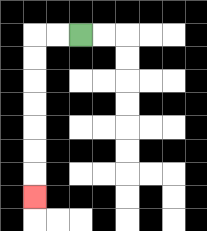{'start': '[3, 1]', 'end': '[1, 8]', 'path_directions': 'L,L,D,D,D,D,D,D,D', 'path_coordinates': '[[3, 1], [2, 1], [1, 1], [1, 2], [1, 3], [1, 4], [1, 5], [1, 6], [1, 7], [1, 8]]'}